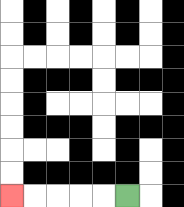{'start': '[5, 8]', 'end': '[0, 8]', 'path_directions': 'L,L,L,L,L', 'path_coordinates': '[[5, 8], [4, 8], [3, 8], [2, 8], [1, 8], [0, 8]]'}